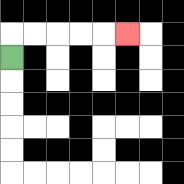{'start': '[0, 2]', 'end': '[5, 1]', 'path_directions': 'U,R,R,R,R,R', 'path_coordinates': '[[0, 2], [0, 1], [1, 1], [2, 1], [3, 1], [4, 1], [5, 1]]'}